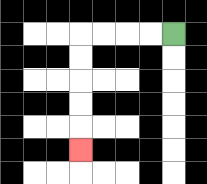{'start': '[7, 1]', 'end': '[3, 6]', 'path_directions': 'L,L,L,L,D,D,D,D,D', 'path_coordinates': '[[7, 1], [6, 1], [5, 1], [4, 1], [3, 1], [3, 2], [3, 3], [3, 4], [3, 5], [3, 6]]'}